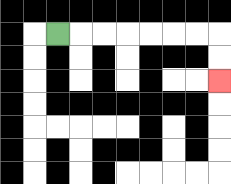{'start': '[2, 1]', 'end': '[9, 3]', 'path_directions': 'R,R,R,R,R,R,R,D,D', 'path_coordinates': '[[2, 1], [3, 1], [4, 1], [5, 1], [6, 1], [7, 1], [8, 1], [9, 1], [9, 2], [9, 3]]'}